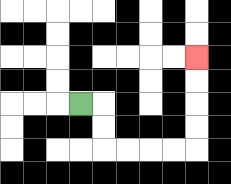{'start': '[3, 4]', 'end': '[8, 2]', 'path_directions': 'R,D,D,R,R,R,R,U,U,U,U', 'path_coordinates': '[[3, 4], [4, 4], [4, 5], [4, 6], [5, 6], [6, 6], [7, 6], [8, 6], [8, 5], [8, 4], [8, 3], [8, 2]]'}